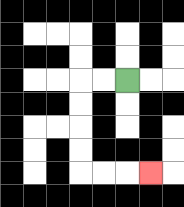{'start': '[5, 3]', 'end': '[6, 7]', 'path_directions': 'L,L,D,D,D,D,R,R,R', 'path_coordinates': '[[5, 3], [4, 3], [3, 3], [3, 4], [3, 5], [3, 6], [3, 7], [4, 7], [5, 7], [6, 7]]'}